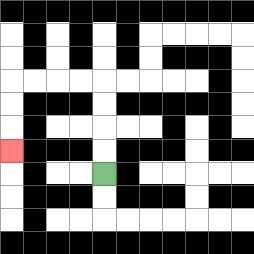{'start': '[4, 7]', 'end': '[0, 6]', 'path_directions': 'U,U,U,U,L,L,L,L,D,D,D', 'path_coordinates': '[[4, 7], [4, 6], [4, 5], [4, 4], [4, 3], [3, 3], [2, 3], [1, 3], [0, 3], [0, 4], [0, 5], [0, 6]]'}